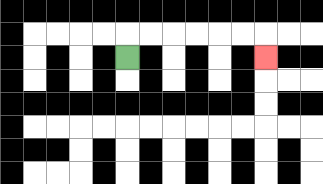{'start': '[5, 2]', 'end': '[11, 2]', 'path_directions': 'U,R,R,R,R,R,R,D', 'path_coordinates': '[[5, 2], [5, 1], [6, 1], [7, 1], [8, 1], [9, 1], [10, 1], [11, 1], [11, 2]]'}